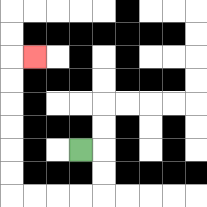{'start': '[3, 6]', 'end': '[1, 2]', 'path_directions': 'R,D,D,L,L,L,L,U,U,U,U,U,U,R', 'path_coordinates': '[[3, 6], [4, 6], [4, 7], [4, 8], [3, 8], [2, 8], [1, 8], [0, 8], [0, 7], [0, 6], [0, 5], [0, 4], [0, 3], [0, 2], [1, 2]]'}